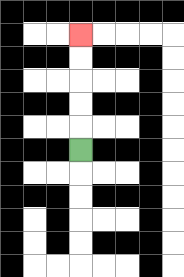{'start': '[3, 6]', 'end': '[3, 1]', 'path_directions': 'U,U,U,U,U', 'path_coordinates': '[[3, 6], [3, 5], [3, 4], [3, 3], [3, 2], [3, 1]]'}